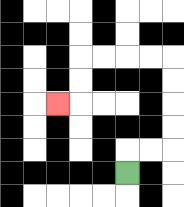{'start': '[5, 7]', 'end': '[2, 4]', 'path_directions': 'U,R,R,U,U,U,U,L,L,L,L,D,D,L', 'path_coordinates': '[[5, 7], [5, 6], [6, 6], [7, 6], [7, 5], [7, 4], [7, 3], [7, 2], [6, 2], [5, 2], [4, 2], [3, 2], [3, 3], [3, 4], [2, 4]]'}